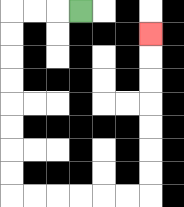{'start': '[3, 0]', 'end': '[6, 1]', 'path_directions': 'L,L,L,D,D,D,D,D,D,D,D,R,R,R,R,R,R,U,U,U,U,U,U,U', 'path_coordinates': '[[3, 0], [2, 0], [1, 0], [0, 0], [0, 1], [0, 2], [0, 3], [0, 4], [0, 5], [0, 6], [0, 7], [0, 8], [1, 8], [2, 8], [3, 8], [4, 8], [5, 8], [6, 8], [6, 7], [6, 6], [6, 5], [6, 4], [6, 3], [6, 2], [6, 1]]'}